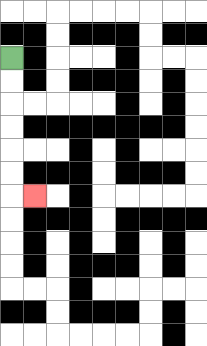{'start': '[0, 2]', 'end': '[1, 8]', 'path_directions': 'D,D,D,D,D,D,R', 'path_coordinates': '[[0, 2], [0, 3], [0, 4], [0, 5], [0, 6], [0, 7], [0, 8], [1, 8]]'}